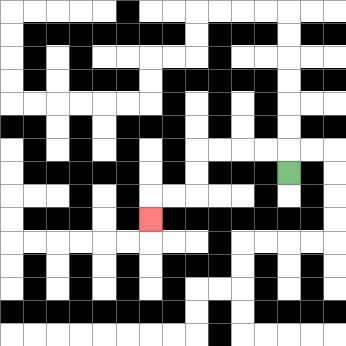{'start': '[12, 7]', 'end': '[6, 9]', 'path_directions': 'U,L,L,L,L,D,D,L,L,D', 'path_coordinates': '[[12, 7], [12, 6], [11, 6], [10, 6], [9, 6], [8, 6], [8, 7], [8, 8], [7, 8], [6, 8], [6, 9]]'}